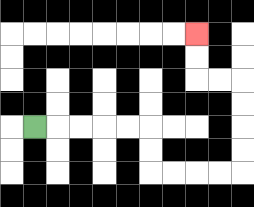{'start': '[1, 5]', 'end': '[8, 1]', 'path_directions': 'R,R,R,R,R,D,D,R,R,R,R,U,U,U,U,L,L,U,U', 'path_coordinates': '[[1, 5], [2, 5], [3, 5], [4, 5], [5, 5], [6, 5], [6, 6], [6, 7], [7, 7], [8, 7], [9, 7], [10, 7], [10, 6], [10, 5], [10, 4], [10, 3], [9, 3], [8, 3], [8, 2], [8, 1]]'}